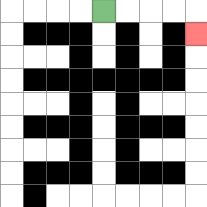{'start': '[4, 0]', 'end': '[8, 1]', 'path_directions': 'R,R,R,R,D', 'path_coordinates': '[[4, 0], [5, 0], [6, 0], [7, 0], [8, 0], [8, 1]]'}